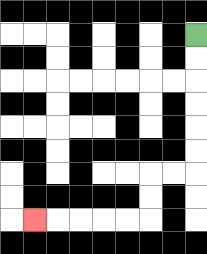{'start': '[8, 1]', 'end': '[1, 9]', 'path_directions': 'D,D,D,D,D,D,L,L,D,D,L,L,L,L,L', 'path_coordinates': '[[8, 1], [8, 2], [8, 3], [8, 4], [8, 5], [8, 6], [8, 7], [7, 7], [6, 7], [6, 8], [6, 9], [5, 9], [4, 9], [3, 9], [2, 9], [1, 9]]'}